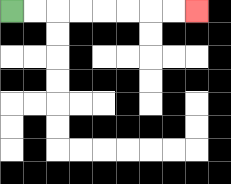{'start': '[0, 0]', 'end': '[8, 0]', 'path_directions': 'R,R,R,R,R,R,R,R', 'path_coordinates': '[[0, 0], [1, 0], [2, 0], [3, 0], [4, 0], [5, 0], [6, 0], [7, 0], [8, 0]]'}